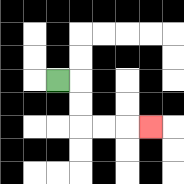{'start': '[2, 3]', 'end': '[6, 5]', 'path_directions': 'R,D,D,R,R,R', 'path_coordinates': '[[2, 3], [3, 3], [3, 4], [3, 5], [4, 5], [5, 5], [6, 5]]'}